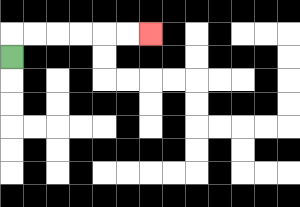{'start': '[0, 2]', 'end': '[6, 1]', 'path_directions': 'U,R,R,R,R,R,R', 'path_coordinates': '[[0, 2], [0, 1], [1, 1], [2, 1], [3, 1], [4, 1], [5, 1], [6, 1]]'}